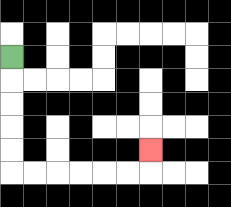{'start': '[0, 2]', 'end': '[6, 6]', 'path_directions': 'D,D,D,D,D,R,R,R,R,R,R,U', 'path_coordinates': '[[0, 2], [0, 3], [0, 4], [0, 5], [0, 6], [0, 7], [1, 7], [2, 7], [3, 7], [4, 7], [5, 7], [6, 7], [6, 6]]'}